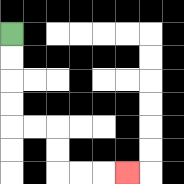{'start': '[0, 1]', 'end': '[5, 7]', 'path_directions': 'D,D,D,D,R,R,D,D,R,R,R', 'path_coordinates': '[[0, 1], [0, 2], [0, 3], [0, 4], [0, 5], [1, 5], [2, 5], [2, 6], [2, 7], [3, 7], [4, 7], [5, 7]]'}